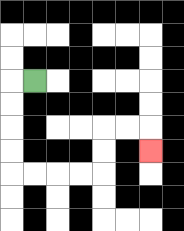{'start': '[1, 3]', 'end': '[6, 6]', 'path_directions': 'L,D,D,D,D,R,R,R,R,U,U,R,R,D', 'path_coordinates': '[[1, 3], [0, 3], [0, 4], [0, 5], [0, 6], [0, 7], [1, 7], [2, 7], [3, 7], [4, 7], [4, 6], [4, 5], [5, 5], [6, 5], [6, 6]]'}